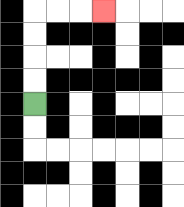{'start': '[1, 4]', 'end': '[4, 0]', 'path_directions': 'U,U,U,U,R,R,R', 'path_coordinates': '[[1, 4], [1, 3], [1, 2], [1, 1], [1, 0], [2, 0], [3, 0], [4, 0]]'}